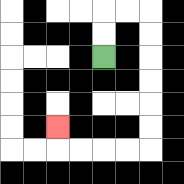{'start': '[4, 2]', 'end': '[2, 5]', 'path_directions': 'U,U,R,R,D,D,D,D,D,D,L,L,L,L,U', 'path_coordinates': '[[4, 2], [4, 1], [4, 0], [5, 0], [6, 0], [6, 1], [6, 2], [6, 3], [6, 4], [6, 5], [6, 6], [5, 6], [4, 6], [3, 6], [2, 6], [2, 5]]'}